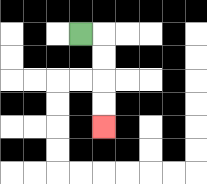{'start': '[3, 1]', 'end': '[4, 5]', 'path_directions': 'R,D,D,D,D', 'path_coordinates': '[[3, 1], [4, 1], [4, 2], [4, 3], [4, 4], [4, 5]]'}